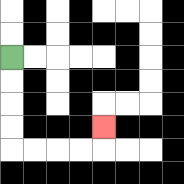{'start': '[0, 2]', 'end': '[4, 5]', 'path_directions': 'D,D,D,D,R,R,R,R,U', 'path_coordinates': '[[0, 2], [0, 3], [0, 4], [0, 5], [0, 6], [1, 6], [2, 6], [3, 6], [4, 6], [4, 5]]'}